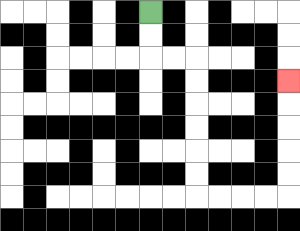{'start': '[6, 0]', 'end': '[12, 3]', 'path_directions': 'D,D,R,R,D,D,D,D,D,D,R,R,R,R,U,U,U,U,U', 'path_coordinates': '[[6, 0], [6, 1], [6, 2], [7, 2], [8, 2], [8, 3], [8, 4], [8, 5], [8, 6], [8, 7], [8, 8], [9, 8], [10, 8], [11, 8], [12, 8], [12, 7], [12, 6], [12, 5], [12, 4], [12, 3]]'}